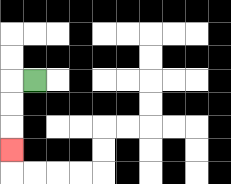{'start': '[1, 3]', 'end': '[0, 6]', 'path_directions': 'L,D,D,D', 'path_coordinates': '[[1, 3], [0, 3], [0, 4], [0, 5], [0, 6]]'}